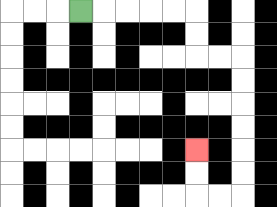{'start': '[3, 0]', 'end': '[8, 6]', 'path_directions': 'R,R,R,R,R,D,D,R,R,D,D,D,D,D,D,L,L,U,U', 'path_coordinates': '[[3, 0], [4, 0], [5, 0], [6, 0], [7, 0], [8, 0], [8, 1], [8, 2], [9, 2], [10, 2], [10, 3], [10, 4], [10, 5], [10, 6], [10, 7], [10, 8], [9, 8], [8, 8], [8, 7], [8, 6]]'}